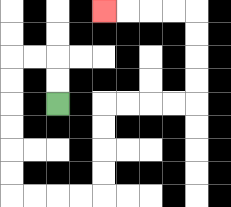{'start': '[2, 4]', 'end': '[4, 0]', 'path_directions': 'U,U,L,L,D,D,D,D,D,D,R,R,R,R,U,U,U,U,R,R,R,R,U,U,U,U,L,L,L,L', 'path_coordinates': '[[2, 4], [2, 3], [2, 2], [1, 2], [0, 2], [0, 3], [0, 4], [0, 5], [0, 6], [0, 7], [0, 8], [1, 8], [2, 8], [3, 8], [4, 8], [4, 7], [4, 6], [4, 5], [4, 4], [5, 4], [6, 4], [7, 4], [8, 4], [8, 3], [8, 2], [8, 1], [8, 0], [7, 0], [6, 0], [5, 0], [4, 0]]'}